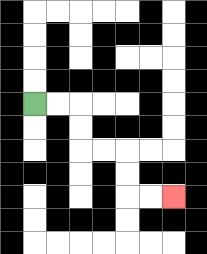{'start': '[1, 4]', 'end': '[7, 8]', 'path_directions': 'R,R,D,D,R,R,D,D,R,R', 'path_coordinates': '[[1, 4], [2, 4], [3, 4], [3, 5], [3, 6], [4, 6], [5, 6], [5, 7], [5, 8], [6, 8], [7, 8]]'}